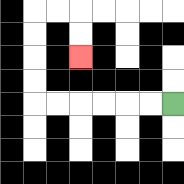{'start': '[7, 4]', 'end': '[3, 2]', 'path_directions': 'L,L,L,L,L,L,U,U,U,U,R,R,D,D', 'path_coordinates': '[[7, 4], [6, 4], [5, 4], [4, 4], [3, 4], [2, 4], [1, 4], [1, 3], [1, 2], [1, 1], [1, 0], [2, 0], [3, 0], [3, 1], [3, 2]]'}